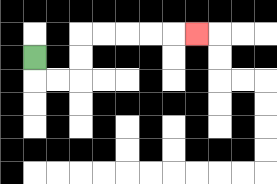{'start': '[1, 2]', 'end': '[8, 1]', 'path_directions': 'D,R,R,U,U,R,R,R,R,R', 'path_coordinates': '[[1, 2], [1, 3], [2, 3], [3, 3], [3, 2], [3, 1], [4, 1], [5, 1], [6, 1], [7, 1], [8, 1]]'}